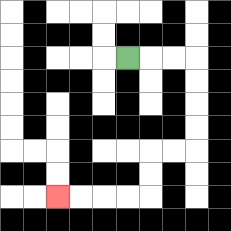{'start': '[5, 2]', 'end': '[2, 8]', 'path_directions': 'R,R,R,D,D,D,D,L,L,D,D,L,L,L,L', 'path_coordinates': '[[5, 2], [6, 2], [7, 2], [8, 2], [8, 3], [8, 4], [8, 5], [8, 6], [7, 6], [6, 6], [6, 7], [6, 8], [5, 8], [4, 8], [3, 8], [2, 8]]'}